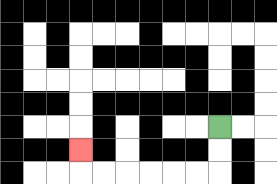{'start': '[9, 5]', 'end': '[3, 6]', 'path_directions': 'D,D,L,L,L,L,L,L,U', 'path_coordinates': '[[9, 5], [9, 6], [9, 7], [8, 7], [7, 7], [6, 7], [5, 7], [4, 7], [3, 7], [3, 6]]'}